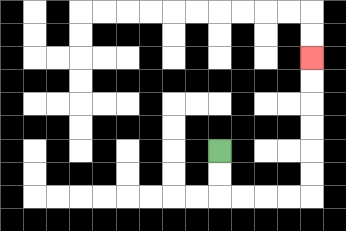{'start': '[9, 6]', 'end': '[13, 2]', 'path_directions': 'D,D,R,R,R,R,U,U,U,U,U,U', 'path_coordinates': '[[9, 6], [9, 7], [9, 8], [10, 8], [11, 8], [12, 8], [13, 8], [13, 7], [13, 6], [13, 5], [13, 4], [13, 3], [13, 2]]'}